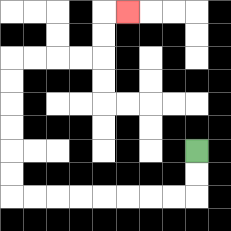{'start': '[8, 6]', 'end': '[5, 0]', 'path_directions': 'D,D,L,L,L,L,L,L,L,L,U,U,U,U,U,U,R,R,R,R,U,U,R', 'path_coordinates': '[[8, 6], [8, 7], [8, 8], [7, 8], [6, 8], [5, 8], [4, 8], [3, 8], [2, 8], [1, 8], [0, 8], [0, 7], [0, 6], [0, 5], [0, 4], [0, 3], [0, 2], [1, 2], [2, 2], [3, 2], [4, 2], [4, 1], [4, 0], [5, 0]]'}